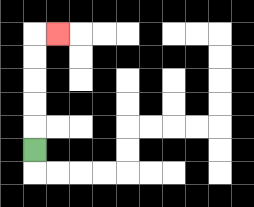{'start': '[1, 6]', 'end': '[2, 1]', 'path_directions': 'U,U,U,U,U,R', 'path_coordinates': '[[1, 6], [1, 5], [1, 4], [1, 3], [1, 2], [1, 1], [2, 1]]'}